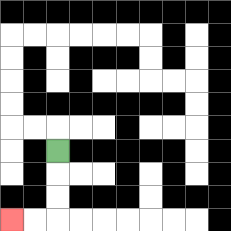{'start': '[2, 6]', 'end': '[0, 9]', 'path_directions': 'D,D,D,L,L', 'path_coordinates': '[[2, 6], [2, 7], [2, 8], [2, 9], [1, 9], [0, 9]]'}